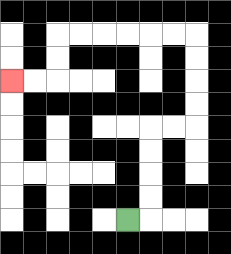{'start': '[5, 9]', 'end': '[0, 3]', 'path_directions': 'R,U,U,U,U,R,R,U,U,U,U,L,L,L,L,L,L,D,D,L,L', 'path_coordinates': '[[5, 9], [6, 9], [6, 8], [6, 7], [6, 6], [6, 5], [7, 5], [8, 5], [8, 4], [8, 3], [8, 2], [8, 1], [7, 1], [6, 1], [5, 1], [4, 1], [3, 1], [2, 1], [2, 2], [2, 3], [1, 3], [0, 3]]'}